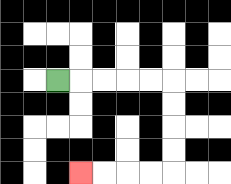{'start': '[2, 3]', 'end': '[3, 7]', 'path_directions': 'R,R,R,R,R,D,D,D,D,L,L,L,L', 'path_coordinates': '[[2, 3], [3, 3], [4, 3], [5, 3], [6, 3], [7, 3], [7, 4], [7, 5], [7, 6], [7, 7], [6, 7], [5, 7], [4, 7], [3, 7]]'}